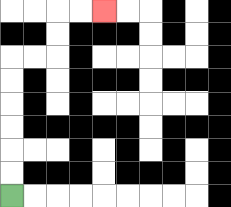{'start': '[0, 8]', 'end': '[4, 0]', 'path_directions': 'U,U,U,U,U,U,R,R,U,U,R,R', 'path_coordinates': '[[0, 8], [0, 7], [0, 6], [0, 5], [0, 4], [0, 3], [0, 2], [1, 2], [2, 2], [2, 1], [2, 0], [3, 0], [4, 0]]'}